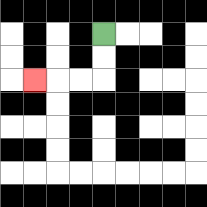{'start': '[4, 1]', 'end': '[1, 3]', 'path_directions': 'D,D,L,L,L', 'path_coordinates': '[[4, 1], [4, 2], [4, 3], [3, 3], [2, 3], [1, 3]]'}